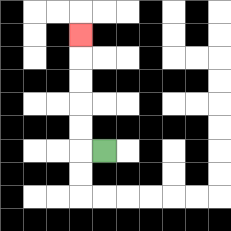{'start': '[4, 6]', 'end': '[3, 1]', 'path_directions': 'L,U,U,U,U,U', 'path_coordinates': '[[4, 6], [3, 6], [3, 5], [3, 4], [3, 3], [3, 2], [3, 1]]'}